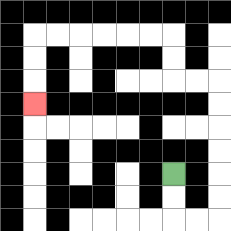{'start': '[7, 7]', 'end': '[1, 4]', 'path_directions': 'D,D,R,R,U,U,U,U,U,U,L,L,U,U,L,L,L,L,L,L,D,D,D', 'path_coordinates': '[[7, 7], [7, 8], [7, 9], [8, 9], [9, 9], [9, 8], [9, 7], [9, 6], [9, 5], [9, 4], [9, 3], [8, 3], [7, 3], [7, 2], [7, 1], [6, 1], [5, 1], [4, 1], [3, 1], [2, 1], [1, 1], [1, 2], [1, 3], [1, 4]]'}